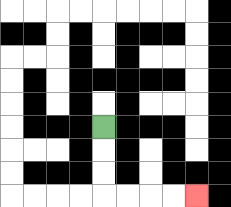{'start': '[4, 5]', 'end': '[8, 8]', 'path_directions': 'D,D,D,R,R,R,R', 'path_coordinates': '[[4, 5], [4, 6], [4, 7], [4, 8], [5, 8], [6, 8], [7, 8], [8, 8]]'}